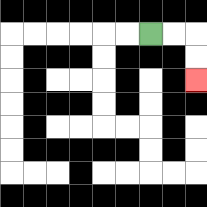{'start': '[6, 1]', 'end': '[8, 3]', 'path_directions': 'R,R,D,D', 'path_coordinates': '[[6, 1], [7, 1], [8, 1], [8, 2], [8, 3]]'}